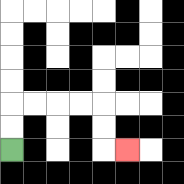{'start': '[0, 6]', 'end': '[5, 6]', 'path_directions': 'U,U,R,R,R,R,D,D,R', 'path_coordinates': '[[0, 6], [0, 5], [0, 4], [1, 4], [2, 4], [3, 4], [4, 4], [4, 5], [4, 6], [5, 6]]'}